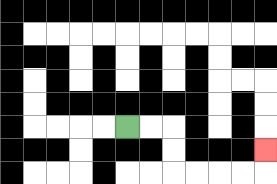{'start': '[5, 5]', 'end': '[11, 6]', 'path_directions': 'R,R,D,D,R,R,R,R,U', 'path_coordinates': '[[5, 5], [6, 5], [7, 5], [7, 6], [7, 7], [8, 7], [9, 7], [10, 7], [11, 7], [11, 6]]'}